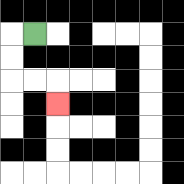{'start': '[1, 1]', 'end': '[2, 4]', 'path_directions': 'L,D,D,R,R,D', 'path_coordinates': '[[1, 1], [0, 1], [0, 2], [0, 3], [1, 3], [2, 3], [2, 4]]'}